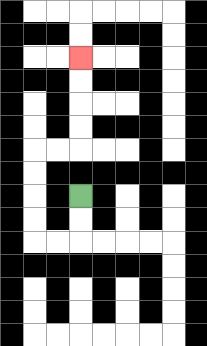{'start': '[3, 8]', 'end': '[3, 2]', 'path_directions': 'D,D,L,L,U,U,U,U,R,R,U,U,U,U', 'path_coordinates': '[[3, 8], [3, 9], [3, 10], [2, 10], [1, 10], [1, 9], [1, 8], [1, 7], [1, 6], [2, 6], [3, 6], [3, 5], [3, 4], [3, 3], [3, 2]]'}